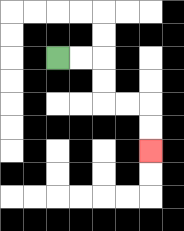{'start': '[2, 2]', 'end': '[6, 6]', 'path_directions': 'R,R,D,D,R,R,D,D', 'path_coordinates': '[[2, 2], [3, 2], [4, 2], [4, 3], [4, 4], [5, 4], [6, 4], [6, 5], [6, 6]]'}